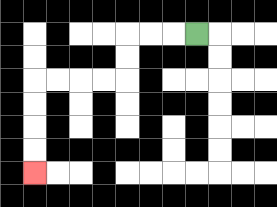{'start': '[8, 1]', 'end': '[1, 7]', 'path_directions': 'L,L,L,D,D,L,L,L,L,D,D,D,D', 'path_coordinates': '[[8, 1], [7, 1], [6, 1], [5, 1], [5, 2], [5, 3], [4, 3], [3, 3], [2, 3], [1, 3], [1, 4], [1, 5], [1, 6], [1, 7]]'}